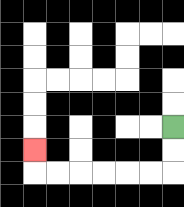{'start': '[7, 5]', 'end': '[1, 6]', 'path_directions': 'D,D,L,L,L,L,L,L,U', 'path_coordinates': '[[7, 5], [7, 6], [7, 7], [6, 7], [5, 7], [4, 7], [3, 7], [2, 7], [1, 7], [1, 6]]'}